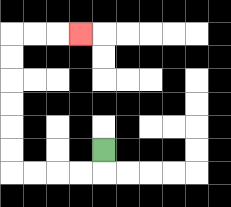{'start': '[4, 6]', 'end': '[3, 1]', 'path_directions': 'D,L,L,L,L,U,U,U,U,U,U,R,R,R', 'path_coordinates': '[[4, 6], [4, 7], [3, 7], [2, 7], [1, 7], [0, 7], [0, 6], [0, 5], [0, 4], [0, 3], [0, 2], [0, 1], [1, 1], [2, 1], [3, 1]]'}